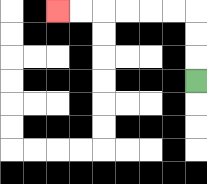{'start': '[8, 3]', 'end': '[2, 0]', 'path_directions': 'U,U,U,L,L,L,L,L,L', 'path_coordinates': '[[8, 3], [8, 2], [8, 1], [8, 0], [7, 0], [6, 0], [5, 0], [4, 0], [3, 0], [2, 0]]'}